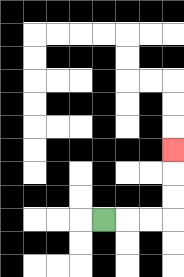{'start': '[4, 9]', 'end': '[7, 6]', 'path_directions': 'R,R,R,U,U,U', 'path_coordinates': '[[4, 9], [5, 9], [6, 9], [7, 9], [7, 8], [7, 7], [7, 6]]'}